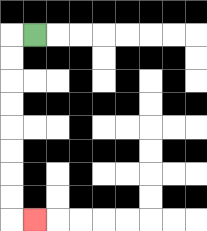{'start': '[1, 1]', 'end': '[1, 9]', 'path_directions': 'L,D,D,D,D,D,D,D,D,R', 'path_coordinates': '[[1, 1], [0, 1], [0, 2], [0, 3], [0, 4], [0, 5], [0, 6], [0, 7], [0, 8], [0, 9], [1, 9]]'}